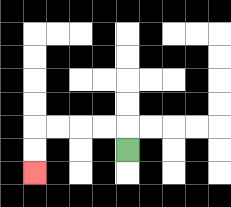{'start': '[5, 6]', 'end': '[1, 7]', 'path_directions': 'U,L,L,L,L,D,D', 'path_coordinates': '[[5, 6], [5, 5], [4, 5], [3, 5], [2, 5], [1, 5], [1, 6], [1, 7]]'}